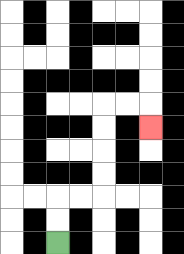{'start': '[2, 10]', 'end': '[6, 5]', 'path_directions': 'U,U,R,R,U,U,U,U,R,R,D', 'path_coordinates': '[[2, 10], [2, 9], [2, 8], [3, 8], [4, 8], [4, 7], [4, 6], [4, 5], [4, 4], [5, 4], [6, 4], [6, 5]]'}